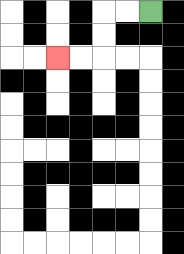{'start': '[6, 0]', 'end': '[2, 2]', 'path_directions': 'L,L,D,D,L,L', 'path_coordinates': '[[6, 0], [5, 0], [4, 0], [4, 1], [4, 2], [3, 2], [2, 2]]'}